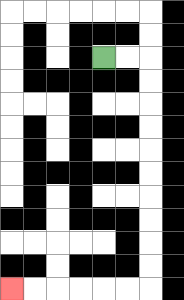{'start': '[4, 2]', 'end': '[0, 12]', 'path_directions': 'R,R,D,D,D,D,D,D,D,D,D,D,L,L,L,L,L,L', 'path_coordinates': '[[4, 2], [5, 2], [6, 2], [6, 3], [6, 4], [6, 5], [6, 6], [6, 7], [6, 8], [6, 9], [6, 10], [6, 11], [6, 12], [5, 12], [4, 12], [3, 12], [2, 12], [1, 12], [0, 12]]'}